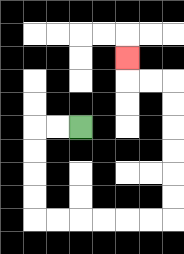{'start': '[3, 5]', 'end': '[5, 2]', 'path_directions': 'L,L,D,D,D,D,R,R,R,R,R,R,U,U,U,U,U,U,L,L,U', 'path_coordinates': '[[3, 5], [2, 5], [1, 5], [1, 6], [1, 7], [1, 8], [1, 9], [2, 9], [3, 9], [4, 9], [5, 9], [6, 9], [7, 9], [7, 8], [7, 7], [7, 6], [7, 5], [7, 4], [7, 3], [6, 3], [5, 3], [5, 2]]'}